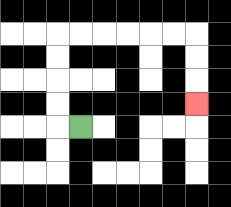{'start': '[3, 5]', 'end': '[8, 4]', 'path_directions': 'L,U,U,U,U,R,R,R,R,R,R,D,D,D', 'path_coordinates': '[[3, 5], [2, 5], [2, 4], [2, 3], [2, 2], [2, 1], [3, 1], [4, 1], [5, 1], [6, 1], [7, 1], [8, 1], [8, 2], [8, 3], [8, 4]]'}